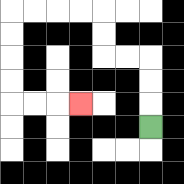{'start': '[6, 5]', 'end': '[3, 4]', 'path_directions': 'U,U,U,L,L,U,U,L,L,L,L,D,D,D,D,R,R,R', 'path_coordinates': '[[6, 5], [6, 4], [6, 3], [6, 2], [5, 2], [4, 2], [4, 1], [4, 0], [3, 0], [2, 0], [1, 0], [0, 0], [0, 1], [0, 2], [0, 3], [0, 4], [1, 4], [2, 4], [3, 4]]'}